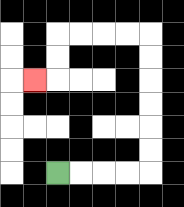{'start': '[2, 7]', 'end': '[1, 3]', 'path_directions': 'R,R,R,R,U,U,U,U,U,U,L,L,L,L,D,D,L', 'path_coordinates': '[[2, 7], [3, 7], [4, 7], [5, 7], [6, 7], [6, 6], [6, 5], [6, 4], [6, 3], [6, 2], [6, 1], [5, 1], [4, 1], [3, 1], [2, 1], [2, 2], [2, 3], [1, 3]]'}